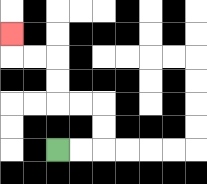{'start': '[2, 6]', 'end': '[0, 1]', 'path_directions': 'R,R,U,U,L,L,U,U,L,L,U', 'path_coordinates': '[[2, 6], [3, 6], [4, 6], [4, 5], [4, 4], [3, 4], [2, 4], [2, 3], [2, 2], [1, 2], [0, 2], [0, 1]]'}